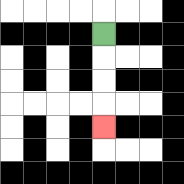{'start': '[4, 1]', 'end': '[4, 5]', 'path_directions': 'D,D,D,D', 'path_coordinates': '[[4, 1], [4, 2], [4, 3], [4, 4], [4, 5]]'}